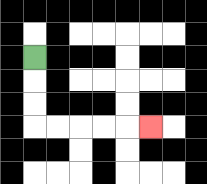{'start': '[1, 2]', 'end': '[6, 5]', 'path_directions': 'D,D,D,R,R,R,R,R', 'path_coordinates': '[[1, 2], [1, 3], [1, 4], [1, 5], [2, 5], [3, 5], [4, 5], [5, 5], [6, 5]]'}